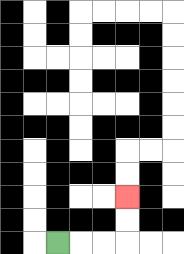{'start': '[2, 10]', 'end': '[5, 8]', 'path_directions': 'R,R,R,U,U', 'path_coordinates': '[[2, 10], [3, 10], [4, 10], [5, 10], [5, 9], [5, 8]]'}